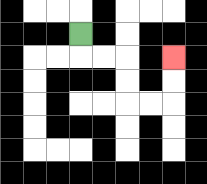{'start': '[3, 1]', 'end': '[7, 2]', 'path_directions': 'D,R,R,D,D,R,R,U,U', 'path_coordinates': '[[3, 1], [3, 2], [4, 2], [5, 2], [5, 3], [5, 4], [6, 4], [7, 4], [7, 3], [7, 2]]'}